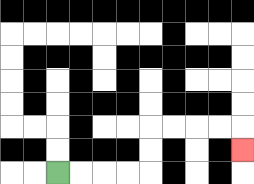{'start': '[2, 7]', 'end': '[10, 6]', 'path_directions': 'R,R,R,R,U,U,R,R,R,R,D', 'path_coordinates': '[[2, 7], [3, 7], [4, 7], [5, 7], [6, 7], [6, 6], [6, 5], [7, 5], [8, 5], [9, 5], [10, 5], [10, 6]]'}